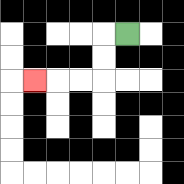{'start': '[5, 1]', 'end': '[1, 3]', 'path_directions': 'L,D,D,L,L,L', 'path_coordinates': '[[5, 1], [4, 1], [4, 2], [4, 3], [3, 3], [2, 3], [1, 3]]'}